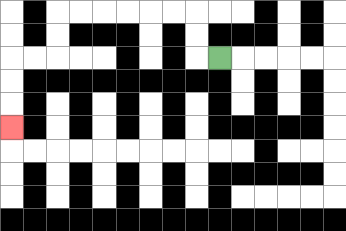{'start': '[9, 2]', 'end': '[0, 5]', 'path_directions': 'L,U,U,L,L,L,L,L,L,D,D,L,L,D,D,D', 'path_coordinates': '[[9, 2], [8, 2], [8, 1], [8, 0], [7, 0], [6, 0], [5, 0], [4, 0], [3, 0], [2, 0], [2, 1], [2, 2], [1, 2], [0, 2], [0, 3], [0, 4], [0, 5]]'}